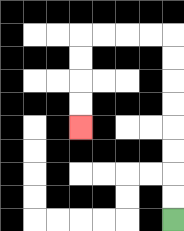{'start': '[7, 9]', 'end': '[3, 5]', 'path_directions': 'U,U,U,U,U,U,U,U,L,L,L,L,D,D,D,D', 'path_coordinates': '[[7, 9], [7, 8], [7, 7], [7, 6], [7, 5], [7, 4], [7, 3], [7, 2], [7, 1], [6, 1], [5, 1], [4, 1], [3, 1], [3, 2], [3, 3], [3, 4], [3, 5]]'}